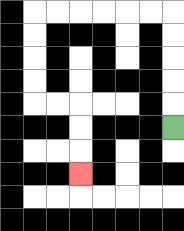{'start': '[7, 5]', 'end': '[3, 7]', 'path_directions': 'U,U,U,U,U,L,L,L,L,L,L,D,D,D,D,R,R,D,D,D', 'path_coordinates': '[[7, 5], [7, 4], [7, 3], [7, 2], [7, 1], [7, 0], [6, 0], [5, 0], [4, 0], [3, 0], [2, 0], [1, 0], [1, 1], [1, 2], [1, 3], [1, 4], [2, 4], [3, 4], [3, 5], [3, 6], [3, 7]]'}